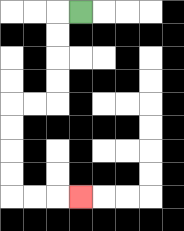{'start': '[3, 0]', 'end': '[3, 8]', 'path_directions': 'L,D,D,D,D,L,L,D,D,D,D,R,R,R', 'path_coordinates': '[[3, 0], [2, 0], [2, 1], [2, 2], [2, 3], [2, 4], [1, 4], [0, 4], [0, 5], [0, 6], [0, 7], [0, 8], [1, 8], [2, 8], [3, 8]]'}